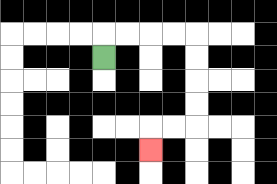{'start': '[4, 2]', 'end': '[6, 6]', 'path_directions': 'U,R,R,R,R,D,D,D,D,L,L,D', 'path_coordinates': '[[4, 2], [4, 1], [5, 1], [6, 1], [7, 1], [8, 1], [8, 2], [8, 3], [8, 4], [8, 5], [7, 5], [6, 5], [6, 6]]'}